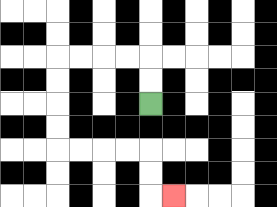{'start': '[6, 4]', 'end': '[7, 8]', 'path_directions': 'U,U,L,L,L,L,D,D,D,D,R,R,R,R,D,D,R', 'path_coordinates': '[[6, 4], [6, 3], [6, 2], [5, 2], [4, 2], [3, 2], [2, 2], [2, 3], [2, 4], [2, 5], [2, 6], [3, 6], [4, 6], [5, 6], [6, 6], [6, 7], [6, 8], [7, 8]]'}